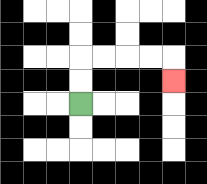{'start': '[3, 4]', 'end': '[7, 3]', 'path_directions': 'U,U,R,R,R,R,D', 'path_coordinates': '[[3, 4], [3, 3], [3, 2], [4, 2], [5, 2], [6, 2], [7, 2], [7, 3]]'}